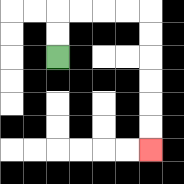{'start': '[2, 2]', 'end': '[6, 6]', 'path_directions': 'U,U,R,R,R,R,D,D,D,D,D,D', 'path_coordinates': '[[2, 2], [2, 1], [2, 0], [3, 0], [4, 0], [5, 0], [6, 0], [6, 1], [6, 2], [6, 3], [6, 4], [6, 5], [6, 6]]'}